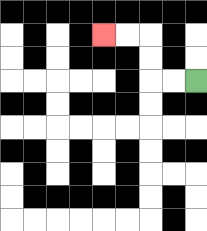{'start': '[8, 3]', 'end': '[4, 1]', 'path_directions': 'L,L,U,U,L,L', 'path_coordinates': '[[8, 3], [7, 3], [6, 3], [6, 2], [6, 1], [5, 1], [4, 1]]'}